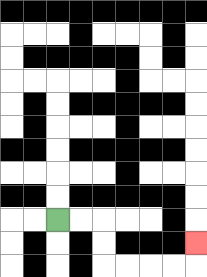{'start': '[2, 9]', 'end': '[8, 10]', 'path_directions': 'R,R,D,D,R,R,R,R,U', 'path_coordinates': '[[2, 9], [3, 9], [4, 9], [4, 10], [4, 11], [5, 11], [6, 11], [7, 11], [8, 11], [8, 10]]'}